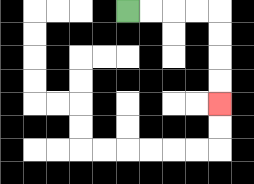{'start': '[5, 0]', 'end': '[9, 4]', 'path_directions': 'R,R,R,R,D,D,D,D', 'path_coordinates': '[[5, 0], [6, 0], [7, 0], [8, 0], [9, 0], [9, 1], [9, 2], [9, 3], [9, 4]]'}